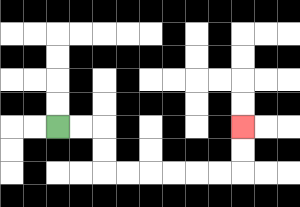{'start': '[2, 5]', 'end': '[10, 5]', 'path_directions': 'R,R,D,D,R,R,R,R,R,R,U,U', 'path_coordinates': '[[2, 5], [3, 5], [4, 5], [4, 6], [4, 7], [5, 7], [6, 7], [7, 7], [8, 7], [9, 7], [10, 7], [10, 6], [10, 5]]'}